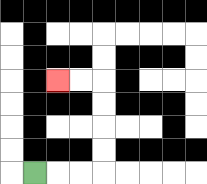{'start': '[1, 7]', 'end': '[2, 3]', 'path_directions': 'R,R,R,U,U,U,U,L,L', 'path_coordinates': '[[1, 7], [2, 7], [3, 7], [4, 7], [4, 6], [4, 5], [4, 4], [4, 3], [3, 3], [2, 3]]'}